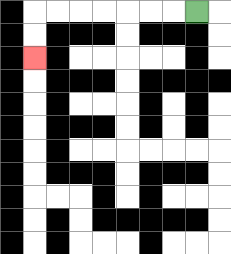{'start': '[8, 0]', 'end': '[1, 2]', 'path_directions': 'L,L,L,L,L,L,L,D,D', 'path_coordinates': '[[8, 0], [7, 0], [6, 0], [5, 0], [4, 0], [3, 0], [2, 0], [1, 0], [1, 1], [1, 2]]'}